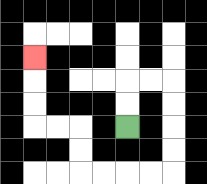{'start': '[5, 5]', 'end': '[1, 2]', 'path_directions': 'U,U,R,R,D,D,D,D,L,L,L,L,U,U,L,L,U,U,U', 'path_coordinates': '[[5, 5], [5, 4], [5, 3], [6, 3], [7, 3], [7, 4], [7, 5], [7, 6], [7, 7], [6, 7], [5, 7], [4, 7], [3, 7], [3, 6], [3, 5], [2, 5], [1, 5], [1, 4], [1, 3], [1, 2]]'}